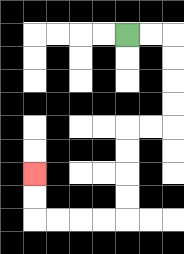{'start': '[5, 1]', 'end': '[1, 7]', 'path_directions': 'R,R,D,D,D,D,L,L,D,D,D,D,L,L,L,L,U,U', 'path_coordinates': '[[5, 1], [6, 1], [7, 1], [7, 2], [7, 3], [7, 4], [7, 5], [6, 5], [5, 5], [5, 6], [5, 7], [5, 8], [5, 9], [4, 9], [3, 9], [2, 9], [1, 9], [1, 8], [1, 7]]'}